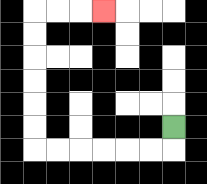{'start': '[7, 5]', 'end': '[4, 0]', 'path_directions': 'D,L,L,L,L,L,L,U,U,U,U,U,U,R,R,R', 'path_coordinates': '[[7, 5], [7, 6], [6, 6], [5, 6], [4, 6], [3, 6], [2, 6], [1, 6], [1, 5], [1, 4], [1, 3], [1, 2], [1, 1], [1, 0], [2, 0], [3, 0], [4, 0]]'}